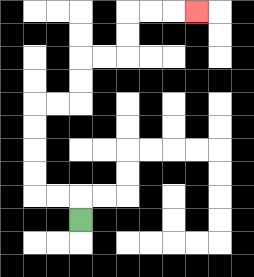{'start': '[3, 9]', 'end': '[8, 0]', 'path_directions': 'U,L,L,U,U,U,U,R,R,U,U,R,R,U,U,R,R,R', 'path_coordinates': '[[3, 9], [3, 8], [2, 8], [1, 8], [1, 7], [1, 6], [1, 5], [1, 4], [2, 4], [3, 4], [3, 3], [3, 2], [4, 2], [5, 2], [5, 1], [5, 0], [6, 0], [7, 0], [8, 0]]'}